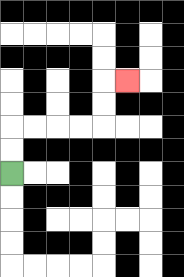{'start': '[0, 7]', 'end': '[5, 3]', 'path_directions': 'U,U,R,R,R,R,U,U,R', 'path_coordinates': '[[0, 7], [0, 6], [0, 5], [1, 5], [2, 5], [3, 5], [4, 5], [4, 4], [4, 3], [5, 3]]'}